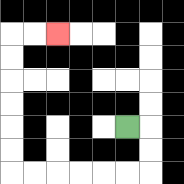{'start': '[5, 5]', 'end': '[2, 1]', 'path_directions': 'R,D,D,L,L,L,L,L,L,U,U,U,U,U,U,R,R', 'path_coordinates': '[[5, 5], [6, 5], [6, 6], [6, 7], [5, 7], [4, 7], [3, 7], [2, 7], [1, 7], [0, 7], [0, 6], [0, 5], [0, 4], [0, 3], [0, 2], [0, 1], [1, 1], [2, 1]]'}